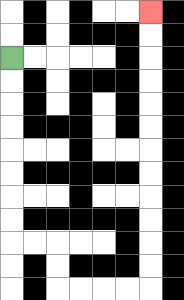{'start': '[0, 2]', 'end': '[6, 0]', 'path_directions': 'D,D,D,D,D,D,D,D,R,R,D,D,R,R,R,R,U,U,U,U,U,U,U,U,U,U,U,U', 'path_coordinates': '[[0, 2], [0, 3], [0, 4], [0, 5], [0, 6], [0, 7], [0, 8], [0, 9], [0, 10], [1, 10], [2, 10], [2, 11], [2, 12], [3, 12], [4, 12], [5, 12], [6, 12], [6, 11], [6, 10], [6, 9], [6, 8], [6, 7], [6, 6], [6, 5], [6, 4], [6, 3], [6, 2], [6, 1], [6, 0]]'}